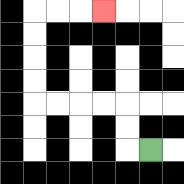{'start': '[6, 6]', 'end': '[4, 0]', 'path_directions': 'L,U,U,L,L,L,L,U,U,U,U,R,R,R', 'path_coordinates': '[[6, 6], [5, 6], [5, 5], [5, 4], [4, 4], [3, 4], [2, 4], [1, 4], [1, 3], [1, 2], [1, 1], [1, 0], [2, 0], [3, 0], [4, 0]]'}